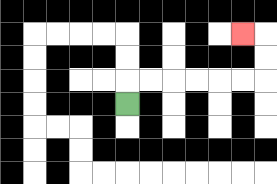{'start': '[5, 4]', 'end': '[10, 1]', 'path_directions': 'U,R,R,R,R,R,R,U,U,L', 'path_coordinates': '[[5, 4], [5, 3], [6, 3], [7, 3], [8, 3], [9, 3], [10, 3], [11, 3], [11, 2], [11, 1], [10, 1]]'}